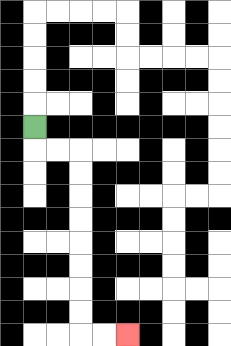{'start': '[1, 5]', 'end': '[5, 14]', 'path_directions': 'D,R,R,D,D,D,D,D,D,D,D,R,R', 'path_coordinates': '[[1, 5], [1, 6], [2, 6], [3, 6], [3, 7], [3, 8], [3, 9], [3, 10], [3, 11], [3, 12], [3, 13], [3, 14], [4, 14], [5, 14]]'}